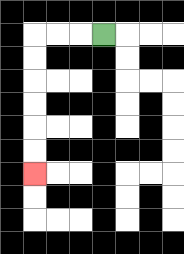{'start': '[4, 1]', 'end': '[1, 7]', 'path_directions': 'L,L,L,D,D,D,D,D,D', 'path_coordinates': '[[4, 1], [3, 1], [2, 1], [1, 1], [1, 2], [1, 3], [1, 4], [1, 5], [1, 6], [1, 7]]'}